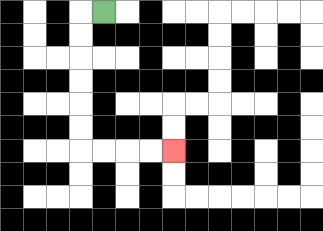{'start': '[4, 0]', 'end': '[7, 6]', 'path_directions': 'L,D,D,D,D,D,D,R,R,R,R', 'path_coordinates': '[[4, 0], [3, 0], [3, 1], [3, 2], [3, 3], [3, 4], [3, 5], [3, 6], [4, 6], [5, 6], [6, 6], [7, 6]]'}